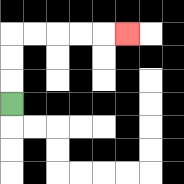{'start': '[0, 4]', 'end': '[5, 1]', 'path_directions': 'U,U,U,R,R,R,R,R', 'path_coordinates': '[[0, 4], [0, 3], [0, 2], [0, 1], [1, 1], [2, 1], [3, 1], [4, 1], [5, 1]]'}